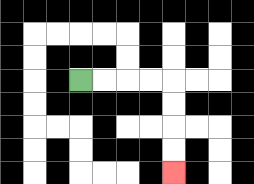{'start': '[3, 3]', 'end': '[7, 7]', 'path_directions': 'R,R,R,R,D,D,D,D', 'path_coordinates': '[[3, 3], [4, 3], [5, 3], [6, 3], [7, 3], [7, 4], [7, 5], [7, 6], [7, 7]]'}